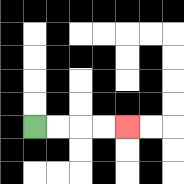{'start': '[1, 5]', 'end': '[5, 5]', 'path_directions': 'R,R,R,R', 'path_coordinates': '[[1, 5], [2, 5], [3, 5], [4, 5], [5, 5]]'}